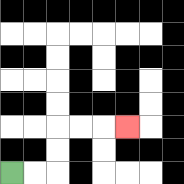{'start': '[0, 7]', 'end': '[5, 5]', 'path_directions': 'R,R,U,U,R,R,R', 'path_coordinates': '[[0, 7], [1, 7], [2, 7], [2, 6], [2, 5], [3, 5], [4, 5], [5, 5]]'}